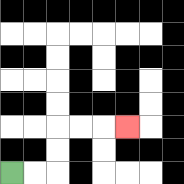{'start': '[0, 7]', 'end': '[5, 5]', 'path_directions': 'R,R,U,U,R,R,R', 'path_coordinates': '[[0, 7], [1, 7], [2, 7], [2, 6], [2, 5], [3, 5], [4, 5], [5, 5]]'}